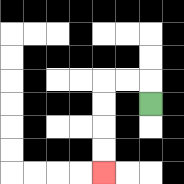{'start': '[6, 4]', 'end': '[4, 7]', 'path_directions': 'U,L,L,D,D,D,D', 'path_coordinates': '[[6, 4], [6, 3], [5, 3], [4, 3], [4, 4], [4, 5], [4, 6], [4, 7]]'}